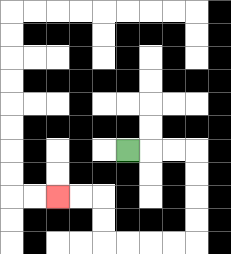{'start': '[5, 6]', 'end': '[2, 8]', 'path_directions': 'R,R,R,D,D,D,D,L,L,L,L,U,U,L,L', 'path_coordinates': '[[5, 6], [6, 6], [7, 6], [8, 6], [8, 7], [8, 8], [8, 9], [8, 10], [7, 10], [6, 10], [5, 10], [4, 10], [4, 9], [4, 8], [3, 8], [2, 8]]'}